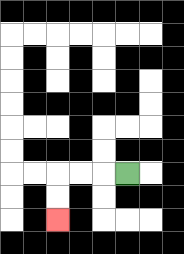{'start': '[5, 7]', 'end': '[2, 9]', 'path_directions': 'L,L,L,D,D', 'path_coordinates': '[[5, 7], [4, 7], [3, 7], [2, 7], [2, 8], [2, 9]]'}